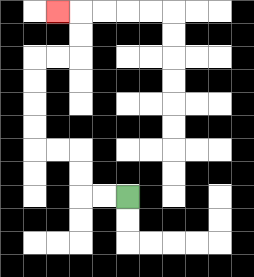{'start': '[5, 8]', 'end': '[2, 0]', 'path_directions': 'L,L,U,U,L,L,U,U,U,U,R,R,U,U,L', 'path_coordinates': '[[5, 8], [4, 8], [3, 8], [3, 7], [3, 6], [2, 6], [1, 6], [1, 5], [1, 4], [1, 3], [1, 2], [2, 2], [3, 2], [3, 1], [3, 0], [2, 0]]'}